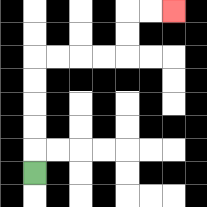{'start': '[1, 7]', 'end': '[7, 0]', 'path_directions': 'U,U,U,U,U,R,R,R,R,U,U,R,R', 'path_coordinates': '[[1, 7], [1, 6], [1, 5], [1, 4], [1, 3], [1, 2], [2, 2], [3, 2], [4, 2], [5, 2], [5, 1], [5, 0], [6, 0], [7, 0]]'}